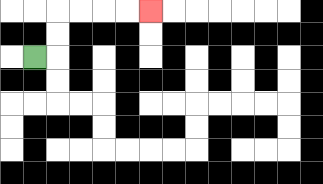{'start': '[1, 2]', 'end': '[6, 0]', 'path_directions': 'R,U,U,R,R,R,R', 'path_coordinates': '[[1, 2], [2, 2], [2, 1], [2, 0], [3, 0], [4, 0], [5, 0], [6, 0]]'}